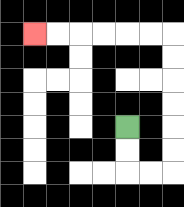{'start': '[5, 5]', 'end': '[1, 1]', 'path_directions': 'D,D,R,R,U,U,U,U,U,U,L,L,L,L,L,L', 'path_coordinates': '[[5, 5], [5, 6], [5, 7], [6, 7], [7, 7], [7, 6], [7, 5], [7, 4], [7, 3], [7, 2], [7, 1], [6, 1], [5, 1], [4, 1], [3, 1], [2, 1], [1, 1]]'}